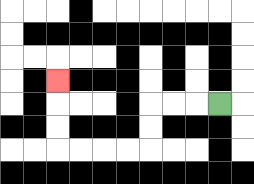{'start': '[9, 4]', 'end': '[2, 3]', 'path_directions': 'L,L,L,D,D,L,L,L,L,U,U,U', 'path_coordinates': '[[9, 4], [8, 4], [7, 4], [6, 4], [6, 5], [6, 6], [5, 6], [4, 6], [3, 6], [2, 6], [2, 5], [2, 4], [2, 3]]'}